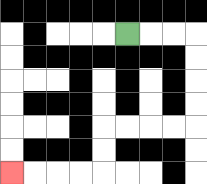{'start': '[5, 1]', 'end': '[0, 7]', 'path_directions': 'R,R,R,D,D,D,D,L,L,L,L,D,D,L,L,L,L', 'path_coordinates': '[[5, 1], [6, 1], [7, 1], [8, 1], [8, 2], [8, 3], [8, 4], [8, 5], [7, 5], [6, 5], [5, 5], [4, 5], [4, 6], [4, 7], [3, 7], [2, 7], [1, 7], [0, 7]]'}